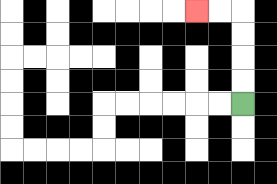{'start': '[10, 4]', 'end': '[8, 0]', 'path_directions': 'U,U,U,U,L,L', 'path_coordinates': '[[10, 4], [10, 3], [10, 2], [10, 1], [10, 0], [9, 0], [8, 0]]'}